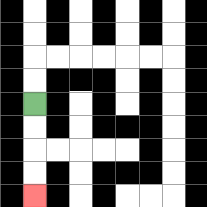{'start': '[1, 4]', 'end': '[1, 8]', 'path_directions': 'D,D,D,D', 'path_coordinates': '[[1, 4], [1, 5], [1, 6], [1, 7], [1, 8]]'}